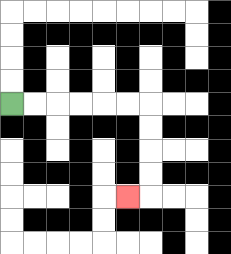{'start': '[0, 4]', 'end': '[5, 8]', 'path_directions': 'R,R,R,R,R,R,D,D,D,D,L', 'path_coordinates': '[[0, 4], [1, 4], [2, 4], [3, 4], [4, 4], [5, 4], [6, 4], [6, 5], [6, 6], [6, 7], [6, 8], [5, 8]]'}